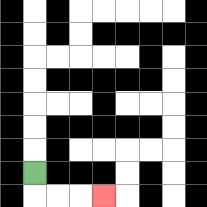{'start': '[1, 7]', 'end': '[4, 8]', 'path_directions': 'D,R,R,R', 'path_coordinates': '[[1, 7], [1, 8], [2, 8], [3, 8], [4, 8]]'}